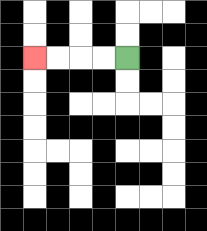{'start': '[5, 2]', 'end': '[1, 2]', 'path_directions': 'L,L,L,L', 'path_coordinates': '[[5, 2], [4, 2], [3, 2], [2, 2], [1, 2]]'}